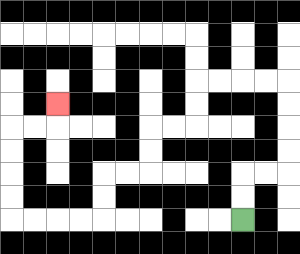{'start': '[10, 9]', 'end': '[2, 4]', 'path_directions': 'U,U,R,R,U,U,U,U,L,L,L,L,D,D,L,L,D,D,L,L,D,D,L,L,L,L,U,U,U,U,R,R,U', 'path_coordinates': '[[10, 9], [10, 8], [10, 7], [11, 7], [12, 7], [12, 6], [12, 5], [12, 4], [12, 3], [11, 3], [10, 3], [9, 3], [8, 3], [8, 4], [8, 5], [7, 5], [6, 5], [6, 6], [6, 7], [5, 7], [4, 7], [4, 8], [4, 9], [3, 9], [2, 9], [1, 9], [0, 9], [0, 8], [0, 7], [0, 6], [0, 5], [1, 5], [2, 5], [2, 4]]'}